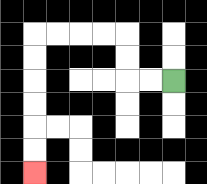{'start': '[7, 3]', 'end': '[1, 7]', 'path_directions': 'L,L,U,U,L,L,L,L,D,D,D,D,D,D', 'path_coordinates': '[[7, 3], [6, 3], [5, 3], [5, 2], [5, 1], [4, 1], [3, 1], [2, 1], [1, 1], [1, 2], [1, 3], [1, 4], [1, 5], [1, 6], [1, 7]]'}